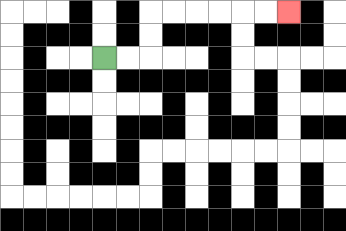{'start': '[4, 2]', 'end': '[12, 0]', 'path_directions': 'R,R,U,U,R,R,R,R,R,R', 'path_coordinates': '[[4, 2], [5, 2], [6, 2], [6, 1], [6, 0], [7, 0], [8, 0], [9, 0], [10, 0], [11, 0], [12, 0]]'}